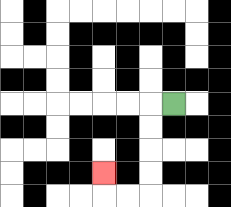{'start': '[7, 4]', 'end': '[4, 7]', 'path_directions': 'L,D,D,D,D,L,L,U', 'path_coordinates': '[[7, 4], [6, 4], [6, 5], [6, 6], [6, 7], [6, 8], [5, 8], [4, 8], [4, 7]]'}